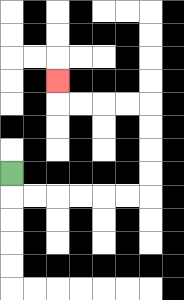{'start': '[0, 7]', 'end': '[2, 3]', 'path_directions': 'D,R,R,R,R,R,R,U,U,U,U,L,L,L,L,U', 'path_coordinates': '[[0, 7], [0, 8], [1, 8], [2, 8], [3, 8], [4, 8], [5, 8], [6, 8], [6, 7], [6, 6], [6, 5], [6, 4], [5, 4], [4, 4], [3, 4], [2, 4], [2, 3]]'}